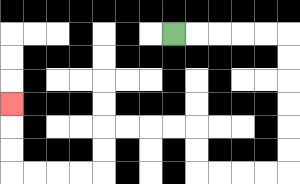{'start': '[7, 1]', 'end': '[0, 4]', 'path_directions': 'R,R,R,R,R,D,D,D,D,D,D,L,L,L,L,U,U,L,L,L,L,D,D,L,L,L,L,U,U,U', 'path_coordinates': '[[7, 1], [8, 1], [9, 1], [10, 1], [11, 1], [12, 1], [12, 2], [12, 3], [12, 4], [12, 5], [12, 6], [12, 7], [11, 7], [10, 7], [9, 7], [8, 7], [8, 6], [8, 5], [7, 5], [6, 5], [5, 5], [4, 5], [4, 6], [4, 7], [3, 7], [2, 7], [1, 7], [0, 7], [0, 6], [0, 5], [0, 4]]'}